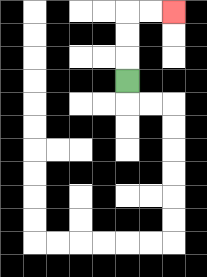{'start': '[5, 3]', 'end': '[7, 0]', 'path_directions': 'U,U,U,R,R', 'path_coordinates': '[[5, 3], [5, 2], [5, 1], [5, 0], [6, 0], [7, 0]]'}